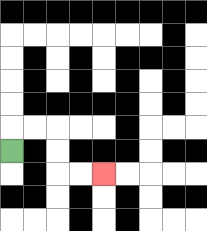{'start': '[0, 6]', 'end': '[4, 7]', 'path_directions': 'U,R,R,D,D,R,R', 'path_coordinates': '[[0, 6], [0, 5], [1, 5], [2, 5], [2, 6], [2, 7], [3, 7], [4, 7]]'}